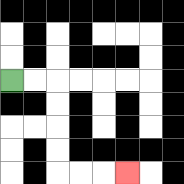{'start': '[0, 3]', 'end': '[5, 7]', 'path_directions': 'R,R,D,D,D,D,R,R,R', 'path_coordinates': '[[0, 3], [1, 3], [2, 3], [2, 4], [2, 5], [2, 6], [2, 7], [3, 7], [4, 7], [5, 7]]'}